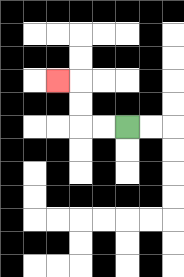{'start': '[5, 5]', 'end': '[2, 3]', 'path_directions': 'L,L,U,U,L', 'path_coordinates': '[[5, 5], [4, 5], [3, 5], [3, 4], [3, 3], [2, 3]]'}